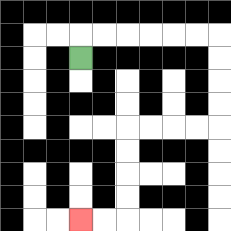{'start': '[3, 2]', 'end': '[3, 9]', 'path_directions': 'U,R,R,R,R,R,R,D,D,D,D,L,L,L,L,D,D,D,D,L,L', 'path_coordinates': '[[3, 2], [3, 1], [4, 1], [5, 1], [6, 1], [7, 1], [8, 1], [9, 1], [9, 2], [9, 3], [9, 4], [9, 5], [8, 5], [7, 5], [6, 5], [5, 5], [5, 6], [5, 7], [5, 8], [5, 9], [4, 9], [3, 9]]'}